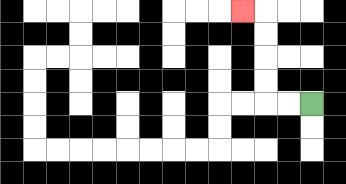{'start': '[13, 4]', 'end': '[10, 0]', 'path_directions': 'L,L,U,U,U,U,L', 'path_coordinates': '[[13, 4], [12, 4], [11, 4], [11, 3], [11, 2], [11, 1], [11, 0], [10, 0]]'}